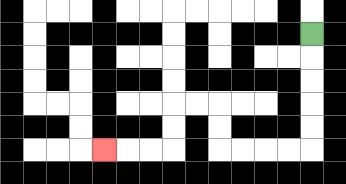{'start': '[13, 1]', 'end': '[4, 6]', 'path_directions': 'D,D,D,D,D,L,L,L,L,U,U,L,L,D,D,L,L,L', 'path_coordinates': '[[13, 1], [13, 2], [13, 3], [13, 4], [13, 5], [13, 6], [12, 6], [11, 6], [10, 6], [9, 6], [9, 5], [9, 4], [8, 4], [7, 4], [7, 5], [7, 6], [6, 6], [5, 6], [4, 6]]'}